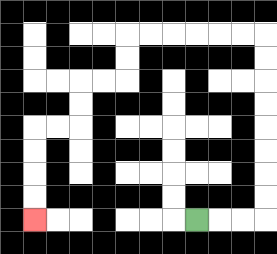{'start': '[8, 9]', 'end': '[1, 9]', 'path_directions': 'R,R,R,U,U,U,U,U,U,U,U,L,L,L,L,L,L,D,D,L,L,D,D,L,L,D,D,D,D', 'path_coordinates': '[[8, 9], [9, 9], [10, 9], [11, 9], [11, 8], [11, 7], [11, 6], [11, 5], [11, 4], [11, 3], [11, 2], [11, 1], [10, 1], [9, 1], [8, 1], [7, 1], [6, 1], [5, 1], [5, 2], [5, 3], [4, 3], [3, 3], [3, 4], [3, 5], [2, 5], [1, 5], [1, 6], [1, 7], [1, 8], [1, 9]]'}